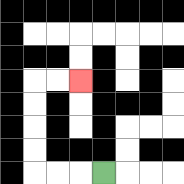{'start': '[4, 7]', 'end': '[3, 3]', 'path_directions': 'L,L,L,U,U,U,U,R,R', 'path_coordinates': '[[4, 7], [3, 7], [2, 7], [1, 7], [1, 6], [1, 5], [1, 4], [1, 3], [2, 3], [3, 3]]'}